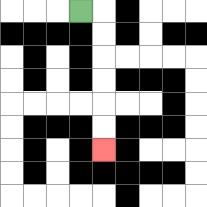{'start': '[3, 0]', 'end': '[4, 6]', 'path_directions': 'R,D,D,D,D,D,D', 'path_coordinates': '[[3, 0], [4, 0], [4, 1], [4, 2], [4, 3], [4, 4], [4, 5], [4, 6]]'}